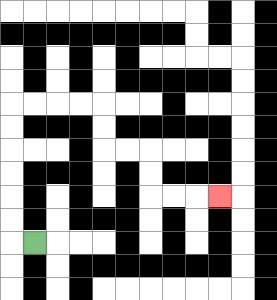{'start': '[1, 10]', 'end': '[9, 8]', 'path_directions': 'L,U,U,U,U,U,U,R,R,R,R,D,D,R,R,D,D,R,R,R', 'path_coordinates': '[[1, 10], [0, 10], [0, 9], [0, 8], [0, 7], [0, 6], [0, 5], [0, 4], [1, 4], [2, 4], [3, 4], [4, 4], [4, 5], [4, 6], [5, 6], [6, 6], [6, 7], [6, 8], [7, 8], [8, 8], [9, 8]]'}